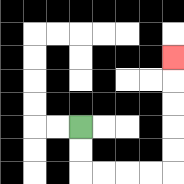{'start': '[3, 5]', 'end': '[7, 2]', 'path_directions': 'D,D,R,R,R,R,U,U,U,U,U', 'path_coordinates': '[[3, 5], [3, 6], [3, 7], [4, 7], [5, 7], [6, 7], [7, 7], [7, 6], [7, 5], [7, 4], [7, 3], [7, 2]]'}